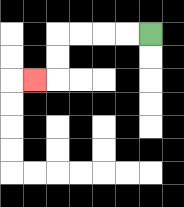{'start': '[6, 1]', 'end': '[1, 3]', 'path_directions': 'L,L,L,L,D,D,L', 'path_coordinates': '[[6, 1], [5, 1], [4, 1], [3, 1], [2, 1], [2, 2], [2, 3], [1, 3]]'}